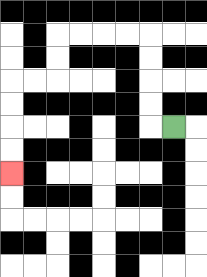{'start': '[7, 5]', 'end': '[0, 7]', 'path_directions': 'L,U,U,U,U,L,L,L,L,D,D,L,L,D,D,D,D', 'path_coordinates': '[[7, 5], [6, 5], [6, 4], [6, 3], [6, 2], [6, 1], [5, 1], [4, 1], [3, 1], [2, 1], [2, 2], [2, 3], [1, 3], [0, 3], [0, 4], [0, 5], [0, 6], [0, 7]]'}